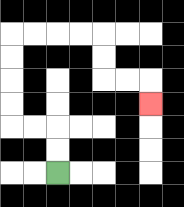{'start': '[2, 7]', 'end': '[6, 4]', 'path_directions': 'U,U,L,L,U,U,U,U,R,R,R,R,D,D,R,R,D', 'path_coordinates': '[[2, 7], [2, 6], [2, 5], [1, 5], [0, 5], [0, 4], [0, 3], [0, 2], [0, 1], [1, 1], [2, 1], [3, 1], [4, 1], [4, 2], [4, 3], [5, 3], [6, 3], [6, 4]]'}